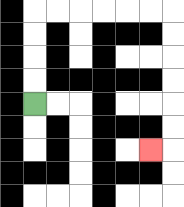{'start': '[1, 4]', 'end': '[6, 6]', 'path_directions': 'U,U,U,U,R,R,R,R,R,R,D,D,D,D,D,D,L', 'path_coordinates': '[[1, 4], [1, 3], [1, 2], [1, 1], [1, 0], [2, 0], [3, 0], [4, 0], [5, 0], [6, 0], [7, 0], [7, 1], [7, 2], [7, 3], [7, 4], [7, 5], [7, 6], [6, 6]]'}